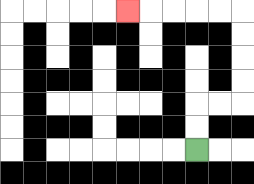{'start': '[8, 6]', 'end': '[5, 0]', 'path_directions': 'U,U,R,R,U,U,U,U,L,L,L,L,L', 'path_coordinates': '[[8, 6], [8, 5], [8, 4], [9, 4], [10, 4], [10, 3], [10, 2], [10, 1], [10, 0], [9, 0], [8, 0], [7, 0], [6, 0], [5, 0]]'}